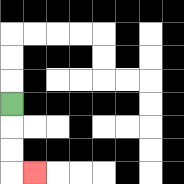{'start': '[0, 4]', 'end': '[1, 7]', 'path_directions': 'D,D,D,R', 'path_coordinates': '[[0, 4], [0, 5], [0, 6], [0, 7], [1, 7]]'}